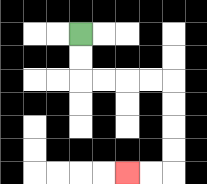{'start': '[3, 1]', 'end': '[5, 7]', 'path_directions': 'D,D,R,R,R,R,D,D,D,D,L,L', 'path_coordinates': '[[3, 1], [3, 2], [3, 3], [4, 3], [5, 3], [6, 3], [7, 3], [7, 4], [7, 5], [7, 6], [7, 7], [6, 7], [5, 7]]'}